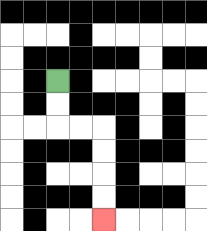{'start': '[2, 3]', 'end': '[4, 9]', 'path_directions': 'D,D,R,R,D,D,D,D', 'path_coordinates': '[[2, 3], [2, 4], [2, 5], [3, 5], [4, 5], [4, 6], [4, 7], [4, 8], [4, 9]]'}